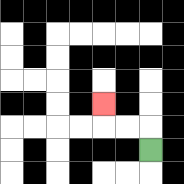{'start': '[6, 6]', 'end': '[4, 4]', 'path_directions': 'U,L,L,U', 'path_coordinates': '[[6, 6], [6, 5], [5, 5], [4, 5], [4, 4]]'}